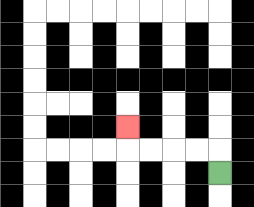{'start': '[9, 7]', 'end': '[5, 5]', 'path_directions': 'U,L,L,L,L,U', 'path_coordinates': '[[9, 7], [9, 6], [8, 6], [7, 6], [6, 6], [5, 6], [5, 5]]'}